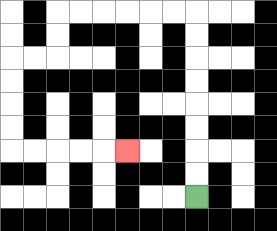{'start': '[8, 8]', 'end': '[5, 6]', 'path_directions': 'U,U,U,U,U,U,U,U,L,L,L,L,L,L,D,D,L,L,D,D,D,D,R,R,R,R,R', 'path_coordinates': '[[8, 8], [8, 7], [8, 6], [8, 5], [8, 4], [8, 3], [8, 2], [8, 1], [8, 0], [7, 0], [6, 0], [5, 0], [4, 0], [3, 0], [2, 0], [2, 1], [2, 2], [1, 2], [0, 2], [0, 3], [0, 4], [0, 5], [0, 6], [1, 6], [2, 6], [3, 6], [4, 6], [5, 6]]'}